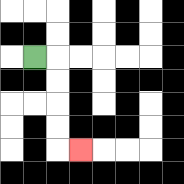{'start': '[1, 2]', 'end': '[3, 6]', 'path_directions': 'R,D,D,D,D,R', 'path_coordinates': '[[1, 2], [2, 2], [2, 3], [2, 4], [2, 5], [2, 6], [3, 6]]'}